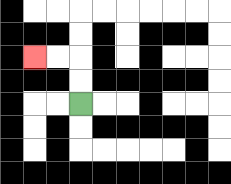{'start': '[3, 4]', 'end': '[1, 2]', 'path_directions': 'U,U,L,L', 'path_coordinates': '[[3, 4], [3, 3], [3, 2], [2, 2], [1, 2]]'}